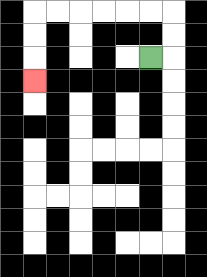{'start': '[6, 2]', 'end': '[1, 3]', 'path_directions': 'R,U,U,L,L,L,L,L,L,D,D,D', 'path_coordinates': '[[6, 2], [7, 2], [7, 1], [7, 0], [6, 0], [5, 0], [4, 0], [3, 0], [2, 0], [1, 0], [1, 1], [1, 2], [1, 3]]'}